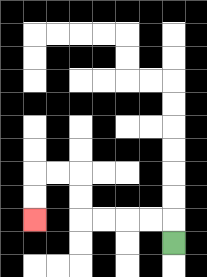{'start': '[7, 10]', 'end': '[1, 9]', 'path_directions': 'U,L,L,L,L,U,U,L,L,D,D', 'path_coordinates': '[[7, 10], [7, 9], [6, 9], [5, 9], [4, 9], [3, 9], [3, 8], [3, 7], [2, 7], [1, 7], [1, 8], [1, 9]]'}